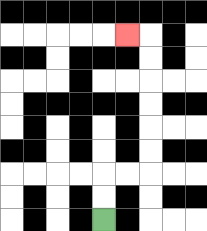{'start': '[4, 9]', 'end': '[5, 1]', 'path_directions': 'U,U,R,R,U,U,U,U,U,U,L', 'path_coordinates': '[[4, 9], [4, 8], [4, 7], [5, 7], [6, 7], [6, 6], [6, 5], [6, 4], [6, 3], [6, 2], [6, 1], [5, 1]]'}